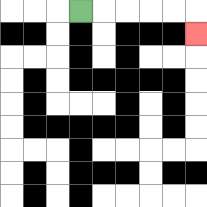{'start': '[3, 0]', 'end': '[8, 1]', 'path_directions': 'R,R,R,R,R,D', 'path_coordinates': '[[3, 0], [4, 0], [5, 0], [6, 0], [7, 0], [8, 0], [8, 1]]'}